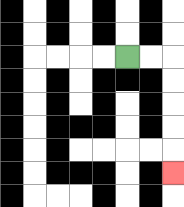{'start': '[5, 2]', 'end': '[7, 7]', 'path_directions': 'R,R,D,D,D,D,D', 'path_coordinates': '[[5, 2], [6, 2], [7, 2], [7, 3], [7, 4], [7, 5], [7, 6], [7, 7]]'}